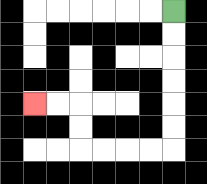{'start': '[7, 0]', 'end': '[1, 4]', 'path_directions': 'D,D,D,D,D,D,L,L,L,L,U,U,L,L', 'path_coordinates': '[[7, 0], [7, 1], [7, 2], [7, 3], [7, 4], [7, 5], [7, 6], [6, 6], [5, 6], [4, 6], [3, 6], [3, 5], [3, 4], [2, 4], [1, 4]]'}